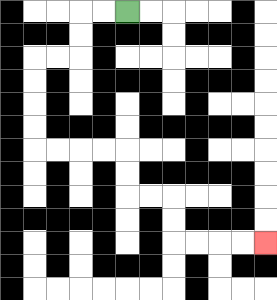{'start': '[5, 0]', 'end': '[11, 10]', 'path_directions': 'L,L,D,D,L,L,D,D,D,D,R,R,R,R,D,D,R,R,D,D,R,R,R,R', 'path_coordinates': '[[5, 0], [4, 0], [3, 0], [3, 1], [3, 2], [2, 2], [1, 2], [1, 3], [1, 4], [1, 5], [1, 6], [2, 6], [3, 6], [4, 6], [5, 6], [5, 7], [5, 8], [6, 8], [7, 8], [7, 9], [7, 10], [8, 10], [9, 10], [10, 10], [11, 10]]'}